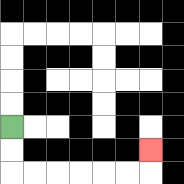{'start': '[0, 5]', 'end': '[6, 6]', 'path_directions': 'D,D,R,R,R,R,R,R,U', 'path_coordinates': '[[0, 5], [0, 6], [0, 7], [1, 7], [2, 7], [3, 7], [4, 7], [5, 7], [6, 7], [6, 6]]'}